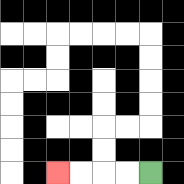{'start': '[6, 7]', 'end': '[2, 7]', 'path_directions': 'L,L,L,L', 'path_coordinates': '[[6, 7], [5, 7], [4, 7], [3, 7], [2, 7]]'}